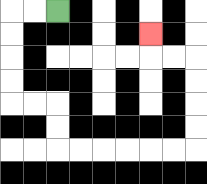{'start': '[2, 0]', 'end': '[6, 1]', 'path_directions': 'L,L,D,D,D,D,R,R,D,D,R,R,R,R,R,R,U,U,U,U,L,L,U', 'path_coordinates': '[[2, 0], [1, 0], [0, 0], [0, 1], [0, 2], [0, 3], [0, 4], [1, 4], [2, 4], [2, 5], [2, 6], [3, 6], [4, 6], [5, 6], [6, 6], [7, 6], [8, 6], [8, 5], [8, 4], [8, 3], [8, 2], [7, 2], [6, 2], [6, 1]]'}